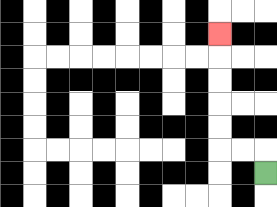{'start': '[11, 7]', 'end': '[9, 1]', 'path_directions': 'U,L,L,U,U,U,U,U', 'path_coordinates': '[[11, 7], [11, 6], [10, 6], [9, 6], [9, 5], [9, 4], [9, 3], [9, 2], [9, 1]]'}